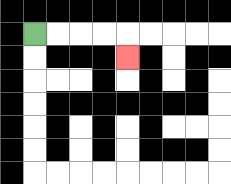{'start': '[1, 1]', 'end': '[5, 2]', 'path_directions': 'R,R,R,R,D', 'path_coordinates': '[[1, 1], [2, 1], [3, 1], [4, 1], [5, 1], [5, 2]]'}